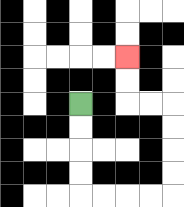{'start': '[3, 4]', 'end': '[5, 2]', 'path_directions': 'D,D,D,D,R,R,R,R,U,U,U,U,L,L,U,U', 'path_coordinates': '[[3, 4], [3, 5], [3, 6], [3, 7], [3, 8], [4, 8], [5, 8], [6, 8], [7, 8], [7, 7], [7, 6], [7, 5], [7, 4], [6, 4], [5, 4], [5, 3], [5, 2]]'}